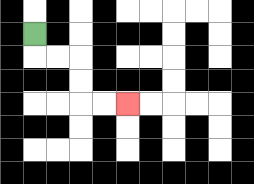{'start': '[1, 1]', 'end': '[5, 4]', 'path_directions': 'D,R,R,D,D,R,R', 'path_coordinates': '[[1, 1], [1, 2], [2, 2], [3, 2], [3, 3], [3, 4], [4, 4], [5, 4]]'}